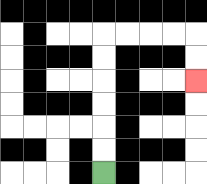{'start': '[4, 7]', 'end': '[8, 3]', 'path_directions': 'U,U,U,U,U,U,R,R,R,R,D,D', 'path_coordinates': '[[4, 7], [4, 6], [4, 5], [4, 4], [4, 3], [4, 2], [4, 1], [5, 1], [6, 1], [7, 1], [8, 1], [8, 2], [8, 3]]'}